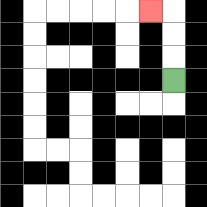{'start': '[7, 3]', 'end': '[6, 0]', 'path_directions': 'U,U,U,L', 'path_coordinates': '[[7, 3], [7, 2], [7, 1], [7, 0], [6, 0]]'}